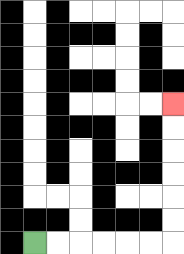{'start': '[1, 10]', 'end': '[7, 4]', 'path_directions': 'R,R,R,R,R,R,U,U,U,U,U,U', 'path_coordinates': '[[1, 10], [2, 10], [3, 10], [4, 10], [5, 10], [6, 10], [7, 10], [7, 9], [7, 8], [7, 7], [7, 6], [7, 5], [7, 4]]'}